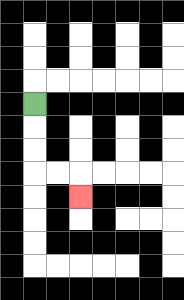{'start': '[1, 4]', 'end': '[3, 8]', 'path_directions': 'D,D,D,R,R,D', 'path_coordinates': '[[1, 4], [1, 5], [1, 6], [1, 7], [2, 7], [3, 7], [3, 8]]'}